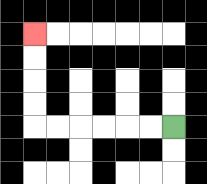{'start': '[7, 5]', 'end': '[1, 1]', 'path_directions': 'L,L,L,L,L,L,U,U,U,U', 'path_coordinates': '[[7, 5], [6, 5], [5, 5], [4, 5], [3, 5], [2, 5], [1, 5], [1, 4], [1, 3], [1, 2], [1, 1]]'}